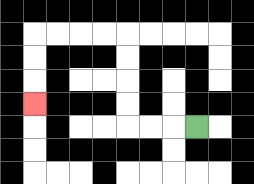{'start': '[8, 5]', 'end': '[1, 4]', 'path_directions': 'L,L,L,U,U,U,U,L,L,L,L,D,D,D', 'path_coordinates': '[[8, 5], [7, 5], [6, 5], [5, 5], [5, 4], [5, 3], [5, 2], [5, 1], [4, 1], [3, 1], [2, 1], [1, 1], [1, 2], [1, 3], [1, 4]]'}